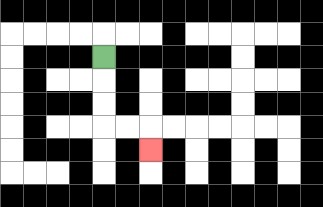{'start': '[4, 2]', 'end': '[6, 6]', 'path_directions': 'D,D,D,R,R,D', 'path_coordinates': '[[4, 2], [4, 3], [4, 4], [4, 5], [5, 5], [6, 5], [6, 6]]'}